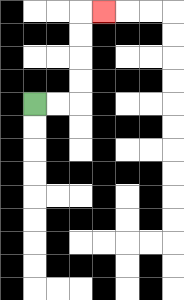{'start': '[1, 4]', 'end': '[4, 0]', 'path_directions': 'R,R,U,U,U,U,R', 'path_coordinates': '[[1, 4], [2, 4], [3, 4], [3, 3], [3, 2], [3, 1], [3, 0], [4, 0]]'}